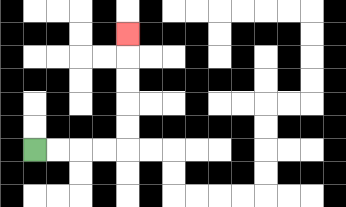{'start': '[1, 6]', 'end': '[5, 1]', 'path_directions': 'R,R,R,R,U,U,U,U,U', 'path_coordinates': '[[1, 6], [2, 6], [3, 6], [4, 6], [5, 6], [5, 5], [5, 4], [5, 3], [5, 2], [5, 1]]'}